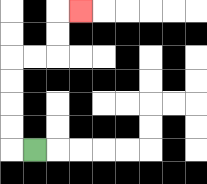{'start': '[1, 6]', 'end': '[3, 0]', 'path_directions': 'L,U,U,U,U,R,R,U,U,R', 'path_coordinates': '[[1, 6], [0, 6], [0, 5], [0, 4], [0, 3], [0, 2], [1, 2], [2, 2], [2, 1], [2, 0], [3, 0]]'}